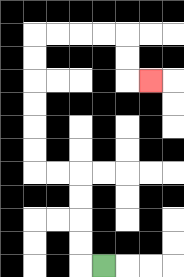{'start': '[4, 11]', 'end': '[6, 3]', 'path_directions': 'L,U,U,U,U,L,L,U,U,U,U,U,U,R,R,R,R,D,D,R', 'path_coordinates': '[[4, 11], [3, 11], [3, 10], [3, 9], [3, 8], [3, 7], [2, 7], [1, 7], [1, 6], [1, 5], [1, 4], [1, 3], [1, 2], [1, 1], [2, 1], [3, 1], [4, 1], [5, 1], [5, 2], [5, 3], [6, 3]]'}